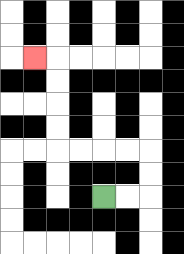{'start': '[4, 8]', 'end': '[1, 2]', 'path_directions': 'R,R,U,U,L,L,L,L,U,U,U,U,L', 'path_coordinates': '[[4, 8], [5, 8], [6, 8], [6, 7], [6, 6], [5, 6], [4, 6], [3, 6], [2, 6], [2, 5], [2, 4], [2, 3], [2, 2], [1, 2]]'}